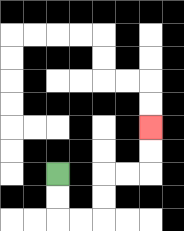{'start': '[2, 7]', 'end': '[6, 5]', 'path_directions': 'D,D,R,R,U,U,R,R,U,U', 'path_coordinates': '[[2, 7], [2, 8], [2, 9], [3, 9], [4, 9], [4, 8], [4, 7], [5, 7], [6, 7], [6, 6], [6, 5]]'}